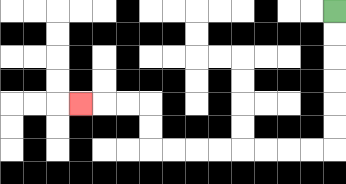{'start': '[14, 0]', 'end': '[3, 4]', 'path_directions': 'D,D,D,D,D,D,L,L,L,L,L,L,L,L,U,U,L,L,L', 'path_coordinates': '[[14, 0], [14, 1], [14, 2], [14, 3], [14, 4], [14, 5], [14, 6], [13, 6], [12, 6], [11, 6], [10, 6], [9, 6], [8, 6], [7, 6], [6, 6], [6, 5], [6, 4], [5, 4], [4, 4], [3, 4]]'}